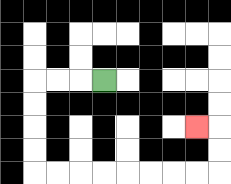{'start': '[4, 3]', 'end': '[8, 5]', 'path_directions': 'L,L,L,D,D,D,D,R,R,R,R,R,R,R,R,U,U,L', 'path_coordinates': '[[4, 3], [3, 3], [2, 3], [1, 3], [1, 4], [1, 5], [1, 6], [1, 7], [2, 7], [3, 7], [4, 7], [5, 7], [6, 7], [7, 7], [8, 7], [9, 7], [9, 6], [9, 5], [8, 5]]'}